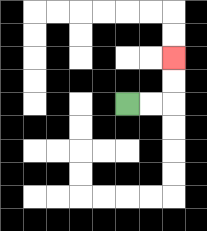{'start': '[5, 4]', 'end': '[7, 2]', 'path_directions': 'R,R,U,U', 'path_coordinates': '[[5, 4], [6, 4], [7, 4], [7, 3], [7, 2]]'}